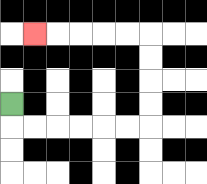{'start': '[0, 4]', 'end': '[1, 1]', 'path_directions': 'D,R,R,R,R,R,R,U,U,U,U,L,L,L,L,L', 'path_coordinates': '[[0, 4], [0, 5], [1, 5], [2, 5], [3, 5], [4, 5], [5, 5], [6, 5], [6, 4], [6, 3], [6, 2], [6, 1], [5, 1], [4, 1], [3, 1], [2, 1], [1, 1]]'}